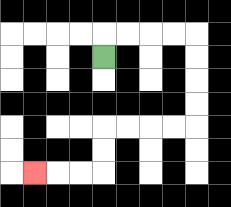{'start': '[4, 2]', 'end': '[1, 7]', 'path_directions': 'U,R,R,R,R,D,D,D,D,L,L,L,L,D,D,L,L,L', 'path_coordinates': '[[4, 2], [4, 1], [5, 1], [6, 1], [7, 1], [8, 1], [8, 2], [8, 3], [8, 4], [8, 5], [7, 5], [6, 5], [5, 5], [4, 5], [4, 6], [4, 7], [3, 7], [2, 7], [1, 7]]'}